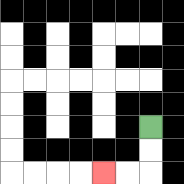{'start': '[6, 5]', 'end': '[4, 7]', 'path_directions': 'D,D,L,L', 'path_coordinates': '[[6, 5], [6, 6], [6, 7], [5, 7], [4, 7]]'}